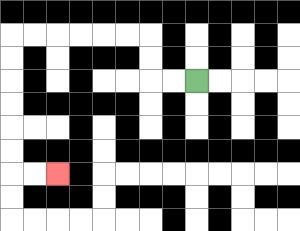{'start': '[8, 3]', 'end': '[2, 7]', 'path_directions': 'L,L,U,U,L,L,L,L,L,L,D,D,D,D,D,D,R,R', 'path_coordinates': '[[8, 3], [7, 3], [6, 3], [6, 2], [6, 1], [5, 1], [4, 1], [3, 1], [2, 1], [1, 1], [0, 1], [0, 2], [0, 3], [0, 4], [0, 5], [0, 6], [0, 7], [1, 7], [2, 7]]'}